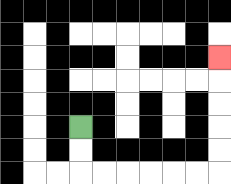{'start': '[3, 5]', 'end': '[9, 2]', 'path_directions': 'D,D,R,R,R,R,R,R,U,U,U,U,U', 'path_coordinates': '[[3, 5], [3, 6], [3, 7], [4, 7], [5, 7], [6, 7], [7, 7], [8, 7], [9, 7], [9, 6], [9, 5], [9, 4], [9, 3], [9, 2]]'}